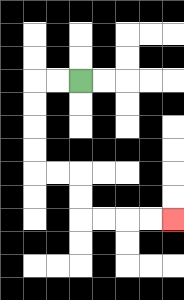{'start': '[3, 3]', 'end': '[7, 9]', 'path_directions': 'L,L,D,D,D,D,R,R,D,D,R,R,R,R', 'path_coordinates': '[[3, 3], [2, 3], [1, 3], [1, 4], [1, 5], [1, 6], [1, 7], [2, 7], [3, 7], [3, 8], [3, 9], [4, 9], [5, 9], [6, 9], [7, 9]]'}